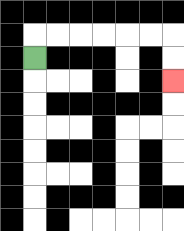{'start': '[1, 2]', 'end': '[7, 3]', 'path_directions': 'U,R,R,R,R,R,R,D,D', 'path_coordinates': '[[1, 2], [1, 1], [2, 1], [3, 1], [4, 1], [5, 1], [6, 1], [7, 1], [7, 2], [7, 3]]'}